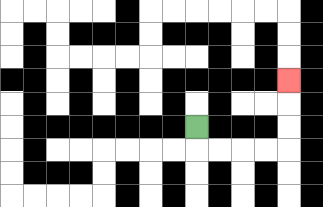{'start': '[8, 5]', 'end': '[12, 3]', 'path_directions': 'D,R,R,R,R,U,U,U', 'path_coordinates': '[[8, 5], [8, 6], [9, 6], [10, 6], [11, 6], [12, 6], [12, 5], [12, 4], [12, 3]]'}